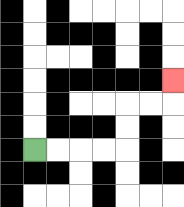{'start': '[1, 6]', 'end': '[7, 3]', 'path_directions': 'R,R,R,R,U,U,R,R,U', 'path_coordinates': '[[1, 6], [2, 6], [3, 6], [4, 6], [5, 6], [5, 5], [5, 4], [6, 4], [7, 4], [7, 3]]'}